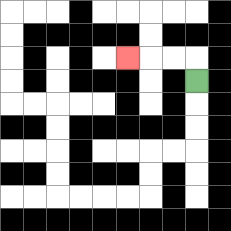{'start': '[8, 3]', 'end': '[5, 2]', 'path_directions': 'U,L,L,L', 'path_coordinates': '[[8, 3], [8, 2], [7, 2], [6, 2], [5, 2]]'}